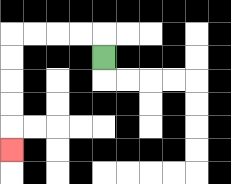{'start': '[4, 2]', 'end': '[0, 6]', 'path_directions': 'U,L,L,L,L,D,D,D,D,D', 'path_coordinates': '[[4, 2], [4, 1], [3, 1], [2, 1], [1, 1], [0, 1], [0, 2], [0, 3], [0, 4], [0, 5], [0, 6]]'}